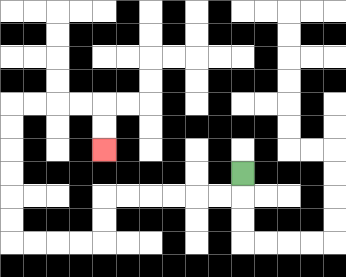{'start': '[10, 7]', 'end': '[4, 6]', 'path_directions': 'D,L,L,L,L,L,L,D,D,L,L,L,L,U,U,U,U,U,U,R,R,R,R,D,D', 'path_coordinates': '[[10, 7], [10, 8], [9, 8], [8, 8], [7, 8], [6, 8], [5, 8], [4, 8], [4, 9], [4, 10], [3, 10], [2, 10], [1, 10], [0, 10], [0, 9], [0, 8], [0, 7], [0, 6], [0, 5], [0, 4], [1, 4], [2, 4], [3, 4], [4, 4], [4, 5], [4, 6]]'}